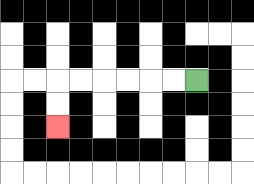{'start': '[8, 3]', 'end': '[2, 5]', 'path_directions': 'L,L,L,L,L,L,D,D', 'path_coordinates': '[[8, 3], [7, 3], [6, 3], [5, 3], [4, 3], [3, 3], [2, 3], [2, 4], [2, 5]]'}